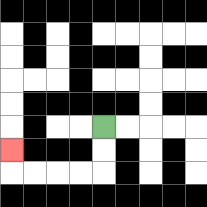{'start': '[4, 5]', 'end': '[0, 6]', 'path_directions': 'D,D,L,L,L,L,U', 'path_coordinates': '[[4, 5], [4, 6], [4, 7], [3, 7], [2, 7], [1, 7], [0, 7], [0, 6]]'}